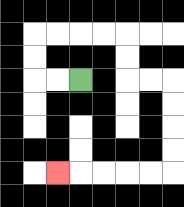{'start': '[3, 3]', 'end': '[2, 7]', 'path_directions': 'L,L,U,U,R,R,R,R,D,D,R,R,D,D,D,D,L,L,L,L,L', 'path_coordinates': '[[3, 3], [2, 3], [1, 3], [1, 2], [1, 1], [2, 1], [3, 1], [4, 1], [5, 1], [5, 2], [5, 3], [6, 3], [7, 3], [7, 4], [7, 5], [7, 6], [7, 7], [6, 7], [5, 7], [4, 7], [3, 7], [2, 7]]'}